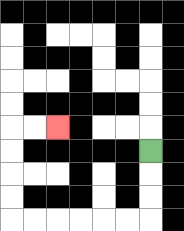{'start': '[6, 6]', 'end': '[2, 5]', 'path_directions': 'D,D,D,L,L,L,L,L,L,U,U,U,U,R,R', 'path_coordinates': '[[6, 6], [6, 7], [6, 8], [6, 9], [5, 9], [4, 9], [3, 9], [2, 9], [1, 9], [0, 9], [0, 8], [0, 7], [0, 6], [0, 5], [1, 5], [2, 5]]'}